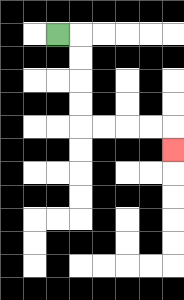{'start': '[2, 1]', 'end': '[7, 6]', 'path_directions': 'R,D,D,D,D,R,R,R,R,D', 'path_coordinates': '[[2, 1], [3, 1], [3, 2], [3, 3], [3, 4], [3, 5], [4, 5], [5, 5], [6, 5], [7, 5], [7, 6]]'}